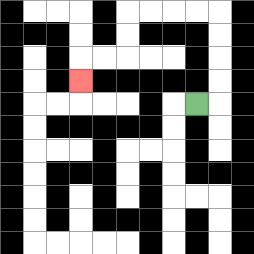{'start': '[8, 4]', 'end': '[3, 3]', 'path_directions': 'R,U,U,U,U,L,L,L,L,D,D,L,L,D', 'path_coordinates': '[[8, 4], [9, 4], [9, 3], [9, 2], [9, 1], [9, 0], [8, 0], [7, 0], [6, 0], [5, 0], [5, 1], [5, 2], [4, 2], [3, 2], [3, 3]]'}